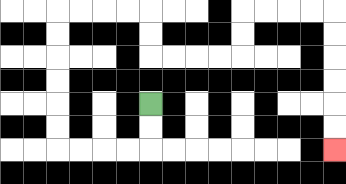{'start': '[6, 4]', 'end': '[14, 6]', 'path_directions': 'D,D,L,L,L,L,U,U,U,U,U,U,R,R,R,R,D,D,R,R,R,R,U,U,R,R,R,R,D,D,D,D,D,D', 'path_coordinates': '[[6, 4], [6, 5], [6, 6], [5, 6], [4, 6], [3, 6], [2, 6], [2, 5], [2, 4], [2, 3], [2, 2], [2, 1], [2, 0], [3, 0], [4, 0], [5, 0], [6, 0], [6, 1], [6, 2], [7, 2], [8, 2], [9, 2], [10, 2], [10, 1], [10, 0], [11, 0], [12, 0], [13, 0], [14, 0], [14, 1], [14, 2], [14, 3], [14, 4], [14, 5], [14, 6]]'}